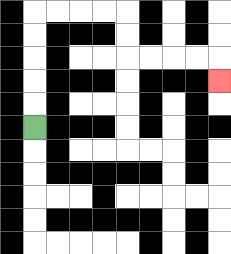{'start': '[1, 5]', 'end': '[9, 3]', 'path_directions': 'U,U,U,U,U,R,R,R,R,D,D,R,R,R,R,D', 'path_coordinates': '[[1, 5], [1, 4], [1, 3], [1, 2], [1, 1], [1, 0], [2, 0], [3, 0], [4, 0], [5, 0], [5, 1], [5, 2], [6, 2], [7, 2], [8, 2], [9, 2], [9, 3]]'}